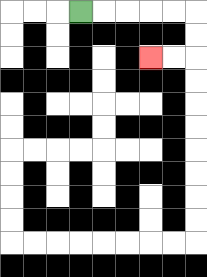{'start': '[3, 0]', 'end': '[6, 2]', 'path_directions': 'R,R,R,R,R,D,D,L,L', 'path_coordinates': '[[3, 0], [4, 0], [5, 0], [6, 0], [7, 0], [8, 0], [8, 1], [8, 2], [7, 2], [6, 2]]'}